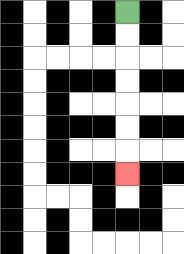{'start': '[5, 0]', 'end': '[5, 7]', 'path_directions': 'D,D,D,D,D,D,D', 'path_coordinates': '[[5, 0], [5, 1], [5, 2], [5, 3], [5, 4], [5, 5], [5, 6], [5, 7]]'}